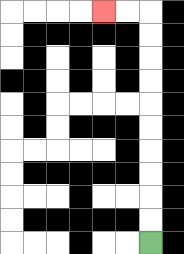{'start': '[6, 10]', 'end': '[4, 0]', 'path_directions': 'U,U,U,U,U,U,U,U,U,U,L,L', 'path_coordinates': '[[6, 10], [6, 9], [6, 8], [6, 7], [6, 6], [6, 5], [6, 4], [6, 3], [6, 2], [6, 1], [6, 0], [5, 0], [4, 0]]'}